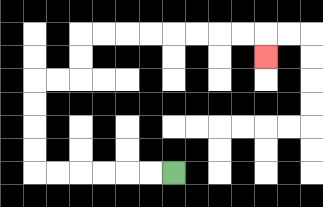{'start': '[7, 7]', 'end': '[11, 2]', 'path_directions': 'L,L,L,L,L,L,U,U,U,U,R,R,U,U,R,R,R,R,R,R,R,R,D', 'path_coordinates': '[[7, 7], [6, 7], [5, 7], [4, 7], [3, 7], [2, 7], [1, 7], [1, 6], [1, 5], [1, 4], [1, 3], [2, 3], [3, 3], [3, 2], [3, 1], [4, 1], [5, 1], [6, 1], [7, 1], [8, 1], [9, 1], [10, 1], [11, 1], [11, 2]]'}